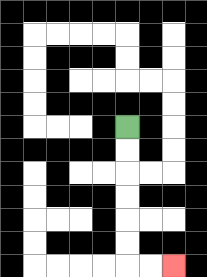{'start': '[5, 5]', 'end': '[7, 11]', 'path_directions': 'D,D,D,D,D,D,R,R', 'path_coordinates': '[[5, 5], [5, 6], [5, 7], [5, 8], [5, 9], [5, 10], [5, 11], [6, 11], [7, 11]]'}